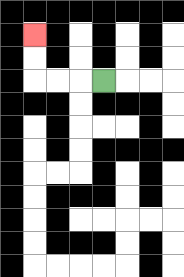{'start': '[4, 3]', 'end': '[1, 1]', 'path_directions': 'L,L,L,U,U', 'path_coordinates': '[[4, 3], [3, 3], [2, 3], [1, 3], [1, 2], [1, 1]]'}